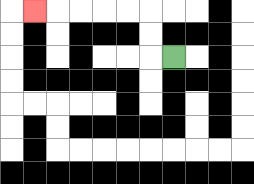{'start': '[7, 2]', 'end': '[1, 0]', 'path_directions': 'L,U,U,L,L,L,L,L', 'path_coordinates': '[[7, 2], [6, 2], [6, 1], [6, 0], [5, 0], [4, 0], [3, 0], [2, 0], [1, 0]]'}